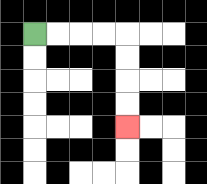{'start': '[1, 1]', 'end': '[5, 5]', 'path_directions': 'R,R,R,R,D,D,D,D', 'path_coordinates': '[[1, 1], [2, 1], [3, 1], [4, 1], [5, 1], [5, 2], [5, 3], [5, 4], [5, 5]]'}